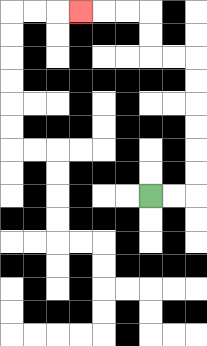{'start': '[6, 8]', 'end': '[3, 0]', 'path_directions': 'R,R,U,U,U,U,U,U,L,L,U,U,L,L,L', 'path_coordinates': '[[6, 8], [7, 8], [8, 8], [8, 7], [8, 6], [8, 5], [8, 4], [8, 3], [8, 2], [7, 2], [6, 2], [6, 1], [6, 0], [5, 0], [4, 0], [3, 0]]'}